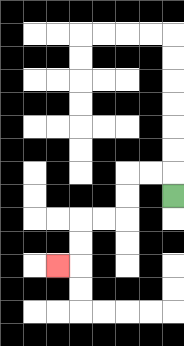{'start': '[7, 8]', 'end': '[2, 11]', 'path_directions': 'U,L,L,D,D,L,L,D,D,L', 'path_coordinates': '[[7, 8], [7, 7], [6, 7], [5, 7], [5, 8], [5, 9], [4, 9], [3, 9], [3, 10], [3, 11], [2, 11]]'}